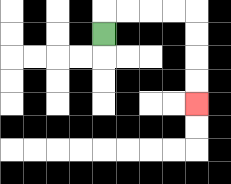{'start': '[4, 1]', 'end': '[8, 4]', 'path_directions': 'U,R,R,R,R,D,D,D,D', 'path_coordinates': '[[4, 1], [4, 0], [5, 0], [6, 0], [7, 0], [8, 0], [8, 1], [8, 2], [8, 3], [8, 4]]'}